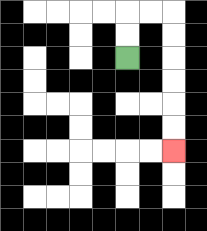{'start': '[5, 2]', 'end': '[7, 6]', 'path_directions': 'U,U,R,R,D,D,D,D,D,D', 'path_coordinates': '[[5, 2], [5, 1], [5, 0], [6, 0], [7, 0], [7, 1], [7, 2], [7, 3], [7, 4], [7, 5], [7, 6]]'}